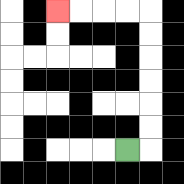{'start': '[5, 6]', 'end': '[2, 0]', 'path_directions': 'R,U,U,U,U,U,U,L,L,L,L', 'path_coordinates': '[[5, 6], [6, 6], [6, 5], [6, 4], [6, 3], [6, 2], [6, 1], [6, 0], [5, 0], [4, 0], [3, 0], [2, 0]]'}